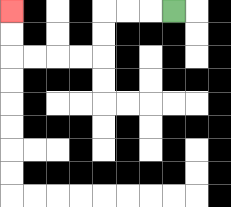{'start': '[7, 0]', 'end': '[0, 0]', 'path_directions': 'L,L,L,D,D,L,L,L,L,U,U', 'path_coordinates': '[[7, 0], [6, 0], [5, 0], [4, 0], [4, 1], [4, 2], [3, 2], [2, 2], [1, 2], [0, 2], [0, 1], [0, 0]]'}